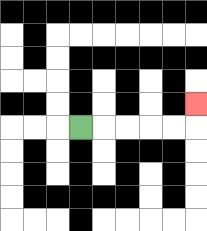{'start': '[3, 5]', 'end': '[8, 4]', 'path_directions': 'R,R,R,R,R,U', 'path_coordinates': '[[3, 5], [4, 5], [5, 5], [6, 5], [7, 5], [8, 5], [8, 4]]'}